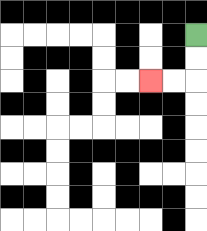{'start': '[8, 1]', 'end': '[6, 3]', 'path_directions': 'D,D,L,L', 'path_coordinates': '[[8, 1], [8, 2], [8, 3], [7, 3], [6, 3]]'}